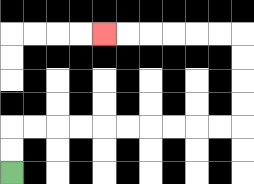{'start': '[0, 7]', 'end': '[4, 1]', 'path_directions': 'U,U,R,R,R,R,R,R,R,R,R,R,U,U,U,U,L,L,L,L,L,L', 'path_coordinates': '[[0, 7], [0, 6], [0, 5], [1, 5], [2, 5], [3, 5], [4, 5], [5, 5], [6, 5], [7, 5], [8, 5], [9, 5], [10, 5], [10, 4], [10, 3], [10, 2], [10, 1], [9, 1], [8, 1], [7, 1], [6, 1], [5, 1], [4, 1]]'}